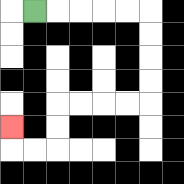{'start': '[1, 0]', 'end': '[0, 5]', 'path_directions': 'R,R,R,R,R,D,D,D,D,L,L,L,L,D,D,L,L,U', 'path_coordinates': '[[1, 0], [2, 0], [3, 0], [4, 0], [5, 0], [6, 0], [6, 1], [6, 2], [6, 3], [6, 4], [5, 4], [4, 4], [3, 4], [2, 4], [2, 5], [2, 6], [1, 6], [0, 6], [0, 5]]'}